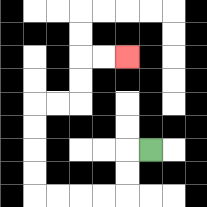{'start': '[6, 6]', 'end': '[5, 2]', 'path_directions': 'L,D,D,L,L,L,L,U,U,U,U,R,R,U,U,R,R', 'path_coordinates': '[[6, 6], [5, 6], [5, 7], [5, 8], [4, 8], [3, 8], [2, 8], [1, 8], [1, 7], [1, 6], [1, 5], [1, 4], [2, 4], [3, 4], [3, 3], [3, 2], [4, 2], [5, 2]]'}